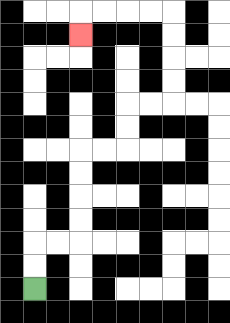{'start': '[1, 12]', 'end': '[3, 1]', 'path_directions': 'U,U,R,R,U,U,U,U,R,R,U,U,R,R,U,U,U,U,L,L,L,L,D', 'path_coordinates': '[[1, 12], [1, 11], [1, 10], [2, 10], [3, 10], [3, 9], [3, 8], [3, 7], [3, 6], [4, 6], [5, 6], [5, 5], [5, 4], [6, 4], [7, 4], [7, 3], [7, 2], [7, 1], [7, 0], [6, 0], [5, 0], [4, 0], [3, 0], [3, 1]]'}